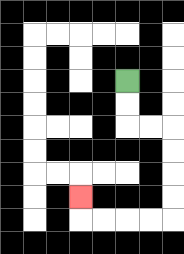{'start': '[5, 3]', 'end': '[3, 8]', 'path_directions': 'D,D,R,R,D,D,D,D,L,L,L,L,U', 'path_coordinates': '[[5, 3], [5, 4], [5, 5], [6, 5], [7, 5], [7, 6], [7, 7], [7, 8], [7, 9], [6, 9], [5, 9], [4, 9], [3, 9], [3, 8]]'}